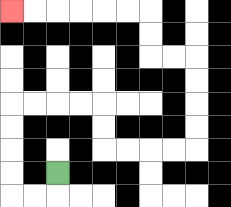{'start': '[2, 7]', 'end': '[0, 0]', 'path_directions': 'D,L,L,U,U,U,U,R,R,R,R,D,D,R,R,R,R,U,U,U,U,L,L,U,U,L,L,L,L,L,L', 'path_coordinates': '[[2, 7], [2, 8], [1, 8], [0, 8], [0, 7], [0, 6], [0, 5], [0, 4], [1, 4], [2, 4], [3, 4], [4, 4], [4, 5], [4, 6], [5, 6], [6, 6], [7, 6], [8, 6], [8, 5], [8, 4], [8, 3], [8, 2], [7, 2], [6, 2], [6, 1], [6, 0], [5, 0], [4, 0], [3, 0], [2, 0], [1, 0], [0, 0]]'}